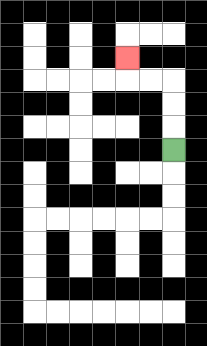{'start': '[7, 6]', 'end': '[5, 2]', 'path_directions': 'U,U,U,L,L,U', 'path_coordinates': '[[7, 6], [7, 5], [7, 4], [7, 3], [6, 3], [5, 3], [5, 2]]'}